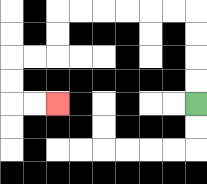{'start': '[8, 4]', 'end': '[2, 4]', 'path_directions': 'U,U,U,U,L,L,L,L,L,L,D,D,L,L,D,D,R,R', 'path_coordinates': '[[8, 4], [8, 3], [8, 2], [8, 1], [8, 0], [7, 0], [6, 0], [5, 0], [4, 0], [3, 0], [2, 0], [2, 1], [2, 2], [1, 2], [0, 2], [0, 3], [0, 4], [1, 4], [2, 4]]'}